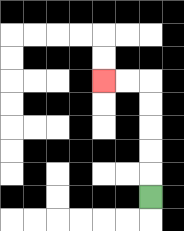{'start': '[6, 8]', 'end': '[4, 3]', 'path_directions': 'U,U,U,U,U,L,L', 'path_coordinates': '[[6, 8], [6, 7], [6, 6], [6, 5], [6, 4], [6, 3], [5, 3], [4, 3]]'}